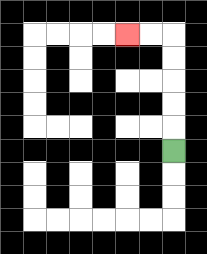{'start': '[7, 6]', 'end': '[5, 1]', 'path_directions': 'U,U,U,U,U,L,L', 'path_coordinates': '[[7, 6], [7, 5], [7, 4], [7, 3], [7, 2], [7, 1], [6, 1], [5, 1]]'}